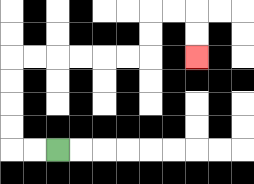{'start': '[2, 6]', 'end': '[8, 2]', 'path_directions': 'L,L,U,U,U,U,R,R,R,R,R,R,U,U,R,R,D,D', 'path_coordinates': '[[2, 6], [1, 6], [0, 6], [0, 5], [0, 4], [0, 3], [0, 2], [1, 2], [2, 2], [3, 2], [4, 2], [5, 2], [6, 2], [6, 1], [6, 0], [7, 0], [8, 0], [8, 1], [8, 2]]'}